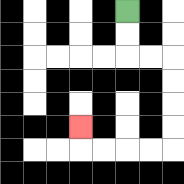{'start': '[5, 0]', 'end': '[3, 5]', 'path_directions': 'D,D,R,R,D,D,D,D,L,L,L,L,U', 'path_coordinates': '[[5, 0], [5, 1], [5, 2], [6, 2], [7, 2], [7, 3], [7, 4], [7, 5], [7, 6], [6, 6], [5, 6], [4, 6], [3, 6], [3, 5]]'}